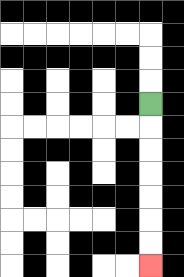{'start': '[6, 4]', 'end': '[6, 11]', 'path_directions': 'D,D,D,D,D,D,D', 'path_coordinates': '[[6, 4], [6, 5], [6, 6], [6, 7], [6, 8], [6, 9], [6, 10], [6, 11]]'}